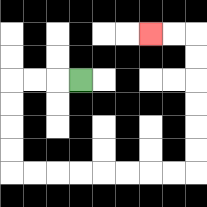{'start': '[3, 3]', 'end': '[6, 1]', 'path_directions': 'L,L,L,D,D,D,D,R,R,R,R,R,R,R,R,U,U,U,U,U,U,L,L', 'path_coordinates': '[[3, 3], [2, 3], [1, 3], [0, 3], [0, 4], [0, 5], [0, 6], [0, 7], [1, 7], [2, 7], [3, 7], [4, 7], [5, 7], [6, 7], [7, 7], [8, 7], [8, 6], [8, 5], [8, 4], [8, 3], [8, 2], [8, 1], [7, 1], [6, 1]]'}